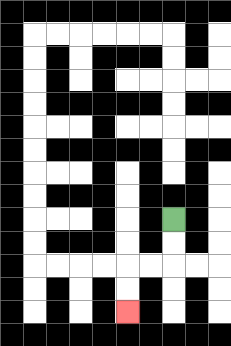{'start': '[7, 9]', 'end': '[5, 13]', 'path_directions': 'D,D,L,L,D,D', 'path_coordinates': '[[7, 9], [7, 10], [7, 11], [6, 11], [5, 11], [5, 12], [5, 13]]'}